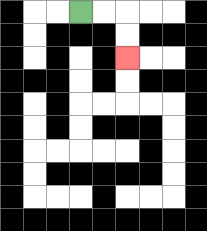{'start': '[3, 0]', 'end': '[5, 2]', 'path_directions': 'R,R,D,D', 'path_coordinates': '[[3, 0], [4, 0], [5, 0], [5, 1], [5, 2]]'}